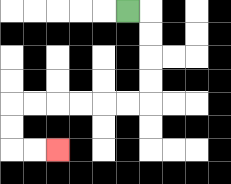{'start': '[5, 0]', 'end': '[2, 6]', 'path_directions': 'R,D,D,D,D,L,L,L,L,L,L,D,D,R,R', 'path_coordinates': '[[5, 0], [6, 0], [6, 1], [6, 2], [6, 3], [6, 4], [5, 4], [4, 4], [3, 4], [2, 4], [1, 4], [0, 4], [0, 5], [0, 6], [1, 6], [2, 6]]'}